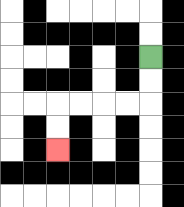{'start': '[6, 2]', 'end': '[2, 6]', 'path_directions': 'D,D,L,L,L,L,D,D', 'path_coordinates': '[[6, 2], [6, 3], [6, 4], [5, 4], [4, 4], [3, 4], [2, 4], [2, 5], [2, 6]]'}